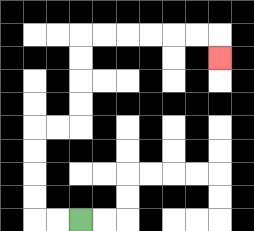{'start': '[3, 9]', 'end': '[9, 2]', 'path_directions': 'L,L,U,U,U,U,R,R,U,U,U,U,R,R,R,R,R,R,D', 'path_coordinates': '[[3, 9], [2, 9], [1, 9], [1, 8], [1, 7], [1, 6], [1, 5], [2, 5], [3, 5], [3, 4], [3, 3], [3, 2], [3, 1], [4, 1], [5, 1], [6, 1], [7, 1], [8, 1], [9, 1], [9, 2]]'}